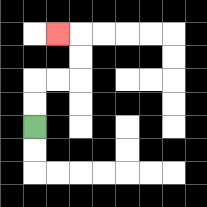{'start': '[1, 5]', 'end': '[2, 1]', 'path_directions': 'U,U,R,R,U,U,L', 'path_coordinates': '[[1, 5], [1, 4], [1, 3], [2, 3], [3, 3], [3, 2], [3, 1], [2, 1]]'}